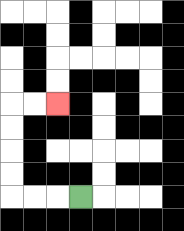{'start': '[3, 8]', 'end': '[2, 4]', 'path_directions': 'L,L,L,U,U,U,U,R,R', 'path_coordinates': '[[3, 8], [2, 8], [1, 8], [0, 8], [0, 7], [0, 6], [0, 5], [0, 4], [1, 4], [2, 4]]'}